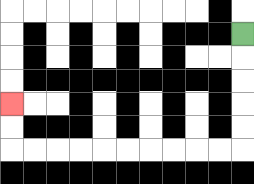{'start': '[10, 1]', 'end': '[0, 4]', 'path_directions': 'D,D,D,D,D,L,L,L,L,L,L,L,L,L,L,U,U', 'path_coordinates': '[[10, 1], [10, 2], [10, 3], [10, 4], [10, 5], [10, 6], [9, 6], [8, 6], [7, 6], [6, 6], [5, 6], [4, 6], [3, 6], [2, 6], [1, 6], [0, 6], [0, 5], [0, 4]]'}